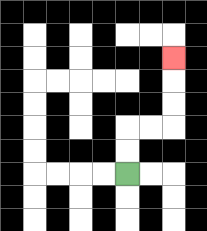{'start': '[5, 7]', 'end': '[7, 2]', 'path_directions': 'U,U,R,R,U,U,U', 'path_coordinates': '[[5, 7], [5, 6], [5, 5], [6, 5], [7, 5], [7, 4], [7, 3], [7, 2]]'}